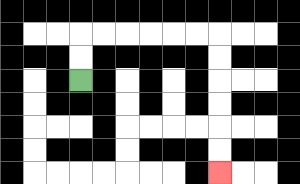{'start': '[3, 3]', 'end': '[9, 7]', 'path_directions': 'U,U,R,R,R,R,R,R,D,D,D,D,D,D', 'path_coordinates': '[[3, 3], [3, 2], [3, 1], [4, 1], [5, 1], [6, 1], [7, 1], [8, 1], [9, 1], [9, 2], [9, 3], [9, 4], [9, 5], [9, 6], [9, 7]]'}